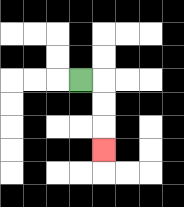{'start': '[3, 3]', 'end': '[4, 6]', 'path_directions': 'R,D,D,D', 'path_coordinates': '[[3, 3], [4, 3], [4, 4], [4, 5], [4, 6]]'}